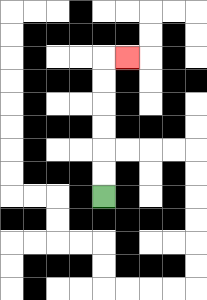{'start': '[4, 8]', 'end': '[5, 2]', 'path_directions': 'U,U,U,U,U,U,R', 'path_coordinates': '[[4, 8], [4, 7], [4, 6], [4, 5], [4, 4], [4, 3], [4, 2], [5, 2]]'}